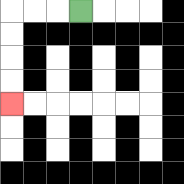{'start': '[3, 0]', 'end': '[0, 4]', 'path_directions': 'L,L,L,D,D,D,D', 'path_coordinates': '[[3, 0], [2, 0], [1, 0], [0, 0], [0, 1], [0, 2], [0, 3], [0, 4]]'}